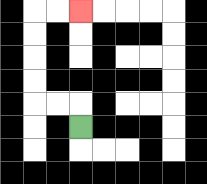{'start': '[3, 5]', 'end': '[3, 0]', 'path_directions': 'U,L,L,U,U,U,U,R,R', 'path_coordinates': '[[3, 5], [3, 4], [2, 4], [1, 4], [1, 3], [1, 2], [1, 1], [1, 0], [2, 0], [3, 0]]'}